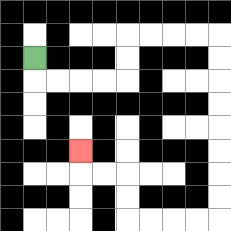{'start': '[1, 2]', 'end': '[3, 6]', 'path_directions': 'D,R,R,R,R,U,U,R,R,R,R,D,D,D,D,D,D,D,D,L,L,L,L,U,U,L,L,U', 'path_coordinates': '[[1, 2], [1, 3], [2, 3], [3, 3], [4, 3], [5, 3], [5, 2], [5, 1], [6, 1], [7, 1], [8, 1], [9, 1], [9, 2], [9, 3], [9, 4], [9, 5], [9, 6], [9, 7], [9, 8], [9, 9], [8, 9], [7, 9], [6, 9], [5, 9], [5, 8], [5, 7], [4, 7], [3, 7], [3, 6]]'}